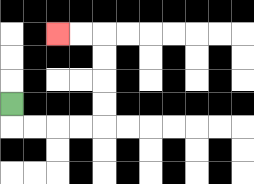{'start': '[0, 4]', 'end': '[2, 1]', 'path_directions': 'D,R,R,R,R,U,U,U,U,L,L', 'path_coordinates': '[[0, 4], [0, 5], [1, 5], [2, 5], [3, 5], [4, 5], [4, 4], [4, 3], [4, 2], [4, 1], [3, 1], [2, 1]]'}